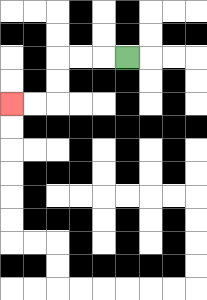{'start': '[5, 2]', 'end': '[0, 4]', 'path_directions': 'L,L,L,D,D,L,L', 'path_coordinates': '[[5, 2], [4, 2], [3, 2], [2, 2], [2, 3], [2, 4], [1, 4], [0, 4]]'}